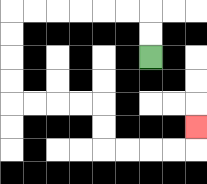{'start': '[6, 2]', 'end': '[8, 5]', 'path_directions': 'U,U,L,L,L,L,L,L,D,D,D,D,R,R,R,R,D,D,R,R,R,R,U', 'path_coordinates': '[[6, 2], [6, 1], [6, 0], [5, 0], [4, 0], [3, 0], [2, 0], [1, 0], [0, 0], [0, 1], [0, 2], [0, 3], [0, 4], [1, 4], [2, 4], [3, 4], [4, 4], [4, 5], [4, 6], [5, 6], [6, 6], [7, 6], [8, 6], [8, 5]]'}